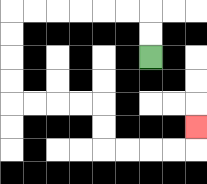{'start': '[6, 2]', 'end': '[8, 5]', 'path_directions': 'U,U,L,L,L,L,L,L,D,D,D,D,R,R,R,R,D,D,R,R,R,R,U', 'path_coordinates': '[[6, 2], [6, 1], [6, 0], [5, 0], [4, 0], [3, 0], [2, 0], [1, 0], [0, 0], [0, 1], [0, 2], [0, 3], [0, 4], [1, 4], [2, 4], [3, 4], [4, 4], [4, 5], [4, 6], [5, 6], [6, 6], [7, 6], [8, 6], [8, 5]]'}